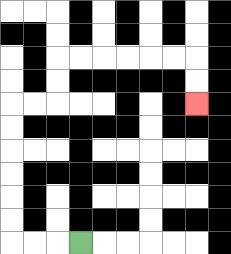{'start': '[3, 10]', 'end': '[8, 4]', 'path_directions': 'L,L,L,U,U,U,U,U,U,R,R,U,U,R,R,R,R,R,R,D,D', 'path_coordinates': '[[3, 10], [2, 10], [1, 10], [0, 10], [0, 9], [0, 8], [0, 7], [0, 6], [0, 5], [0, 4], [1, 4], [2, 4], [2, 3], [2, 2], [3, 2], [4, 2], [5, 2], [6, 2], [7, 2], [8, 2], [8, 3], [8, 4]]'}